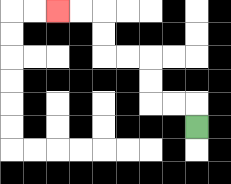{'start': '[8, 5]', 'end': '[2, 0]', 'path_directions': 'U,L,L,U,U,L,L,U,U,L,L', 'path_coordinates': '[[8, 5], [8, 4], [7, 4], [6, 4], [6, 3], [6, 2], [5, 2], [4, 2], [4, 1], [4, 0], [3, 0], [2, 0]]'}